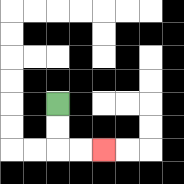{'start': '[2, 4]', 'end': '[4, 6]', 'path_directions': 'D,D,R,R', 'path_coordinates': '[[2, 4], [2, 5], [2, 6], [3, 6], [4, 6]]'}